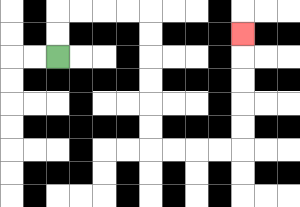{'start': '[2, 2]', 'end': '[10, 1]', 'path_directions': 'U,U,R,R,R,R,D,D,D,D,D,D,R,R,R,R,U,U,U,U,U', 'path_coordinates': '[[2, 2], [2, 1], [2, 0], [3, 0], [4, 0], [5, 0], [6, 0], [6, 1], [6, 2], [6, 3], [6, 4], [6, 5], [6, 6], [7, 6], [8, 6], [9, 6], [10, 6], [10, 5], [10, 4], [10, 3], [10, 2], [10, 1]]'}